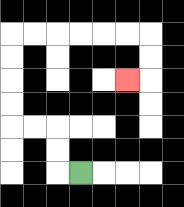{'start': '[3, 7]', 'end': '[5, 3]', 'path_directions': 'L,U,U,L,L,U,U,U,U,R,R,R,R,R,R,D,D,L', 'path_coordinates': '[[3, 7], [2, 7], [2, 6], [2, 5], [1, 5], [0, 5], [0, 4], [0, 3], [0, 2], [0, 1], [1, 1], [2, 1], [3, 1], [4, 1], [5, 1], [6, 1], [6, 2], [6, 3], [5, 3]]'}